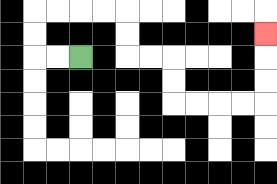{'start': '[3, 2]', 'end': '[11, 1]', 'path_directions': 'L,L,U,U,R,R,R,R,D,D,R,R,D,D,R,R,R,R,U,U,U', 'path_coordinates': '[[3, 2], [2, 2], [1, 2], [1, 1], [1, 0], [2, 0], [3, 0], [4, 0], [5, 0], [5, 1], [5, 2], [6, 2], [7, 2], [7, 3], [7, 4], [8, 4], [9, 4], [10, 4], [11, 4], [11, 3], [11, 2], [11, 1]]'}